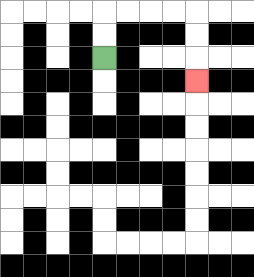{'start': '[4, 2]', 'end': '[8, 3]', 'path_directions': 'U,U,R,R,R,R,D,D,D', 'path_coordinates': '[[4, 2], [4, 1], [4, 0], [5, 0], [6, 0], [7, 0], [8, 0], [8, 1], [8, 2], [8, 3]]'}